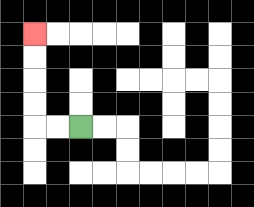{'start': '[3, 5]', 'end': '[1, 1]', 'path_directions': 'L,L,U,U,U,U', 'path_coordinates': '[[3, 5], [2, 5], [1, 5], [1, 4], [1, 3], [1, 2], [1, 1]]'}